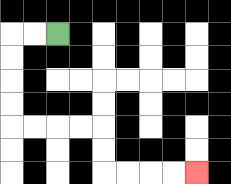{'start': '[2, 1]', 'end': '[8, 7]', 'path_directions': 'L,L,D,D,D,D,R,R,R,R,D,D,R,R,R,R', 'path_coordinates': '[[2, 1], [1, 1], [0, 1], [0, 2], [0, 3], [0, 4], [0, 5], [1, 5], [2, 5], [3, 5], [4, 5], [4, 6], [4, 7], [5, 7], [6, 7], [7, 7], [8, 7]]'}